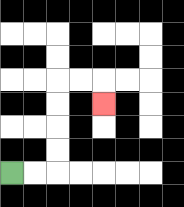{'start': '[0, 7]', 'end': '[4, 4]', 'path_directions': 'R,R,U,U,U,U,R,R,D', 'path_coordinates': '[[0, 7], [1, 7], [2, 7], [2, 6], [2, 5], [2, 4], [2, 3], [3, 3], [4, 3], [4, 4]]'}